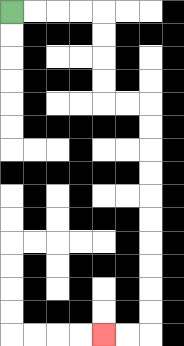{'start': '[0, 0]', 'end': '[4, 14]', 'path_directions': 'R,R,R,R,D,D,D,D,R,R,D,D,D,D,D,D,D,D,D,D,L,L', 'path_coordinates': '[[0, 0], [1, 0], [2, 0], [3, 0], [4, 0], [4, 1], [4, 2], [4, 3], [4, 4], [5, 4], [6, 4], [6, 5], [6, 6], [6, 7], [6, 8], [6, 9], [6, 10], [6, 11], [6, 12], [6, 13], [6, 14], [5, 14], [4, 14]]'}